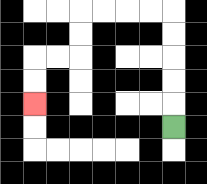{'start': '[7, 5]', 'end': '[1, 4]', 'path_directions': 'U,U,U,U,U,L,L,L,L,D,D,L,L,D,D', 'path_coordinates': '[[7, 5], [7, 4], [7, 3], [7, 2], [7, 1], [7, 0], [6, 0], [5, 0], [4, 0], [3, 0], [3, 1], [3, 2], [2, 2], [1, 2], [1, 3], [1, 4]]'}